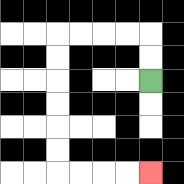{'start': '[6, 3]', 'end': '[6, 7]', 'path_directions': 'U,U,L,L,L,L,D,D,D,D,D,D,R,R,R,R', 'path_coordinates': '[[6, 3], [6, 2], [6, 1], [5, 1], [4, 1], [3, 1], [2, 1], [2, 2], [2, 3], [2, 4], [2, 5], [2, 6], [2, 7], [3, 7], [4, 7], [5, 7], [6, 7]]'}